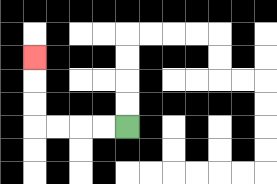{'start': '[5, 5]', 'end': '[1, 2]', 'path_directions': 'L,L,L,L,U,U,U', 'path_coordinates': '[[5, 5], [4, 5], [3, 5], [2, 5], [1, 5], [1, 4], [1, 3], [1, 2]]'}